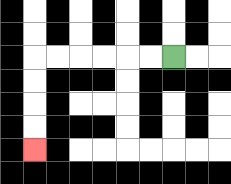{'start': '[7, 2]', 'end': '[1, 6]', 'path_directions': 'L,L,L,L,L,L,D,D,D,D', 'path_coordinates': '[[7, 2], [6, 2], [5, 2], [4, 2], [3, 2], [2, 2], [1, 2], [1, 3], [1, 4], [1, 5], [1, 6]]'}